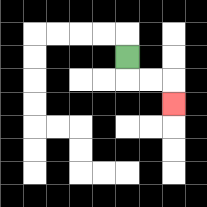{'start': '[5, 2]', 'end': '[7, 4]', 'path_directions': 'D,R,R,D', 'path_coordinates': '[[5, 2], [5, 3], [6, 3], [7, 3], [7, 4]]'}